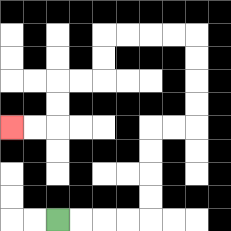{'start': '[2, 9]', 'end': '[0, 5]', 'path_directions': 'R,R,R,R,U,U,U,U,R,R,U,U,U,U,L,L,L,L,D,D,L,L,D,D,L,L', 'path_coordinates': '[[2, 9], [3, 9], [4, 9], [5, 9], [6, 9], [6, 8], [6, 7], [6, 6], [6, 5], [7, 5], [8, 5], [8, 4], [8, 3], [8, 2], [8, 1], [7, 1], [6, 1], [5, 1], [4, 1], [4, 2], [4, 3], [3, 3], [2, 3], [2, 4], [2, 5], [1, 5], [0, 5]]'}